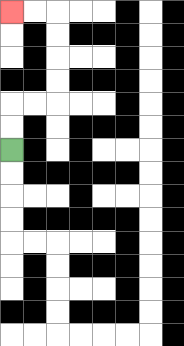{'start': '[0, 6]', 'end': '[0, 0]', 'path_directions': 'U,U,R,R,U,U,U,U,L,L', 'path_coordinates': '[[0, 6], [0, 5], [0, 4], [1, 4], [2, 4], [2, 3], [2, 2], [2, 1], [2, 0], [1, 0], [0, 0]]'}